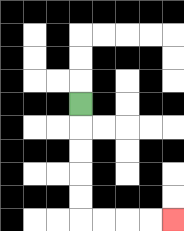{'start': '[3, 4]', 'end': '[7, 9]', 'path_directions': 'D,D,D,D,D,R,R,R,R', 'path_coordinates': '[[3, 4], [3, 5], [3, 6], [3, 7], [3, 8], [3, 9], [4, 9], [5, 9], [6, 9], [7, 9]]'}